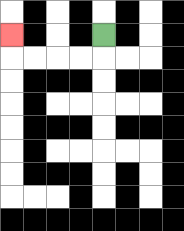{'start': '[4, 1]', 'end': '[0, 1]', 'path_directions': 'D,L,L,L,L,U', 'path_coordinates': '[[4, 1], [4, 2], [3, 2], [2, 2], [1, 2], [0, 2], [0, 1]]'}